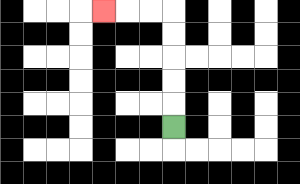{'start': '[7, 5]', 'end': '[4, 0]', 'path_directions': 'U,U,U,U,U,L,L,L', 'path_coordinates': '[[7, 5], [7, 4], [7, 3], [7, 2], [7, 1], [7, 0], [6, 0], [5, 0], [4, 0]]'}